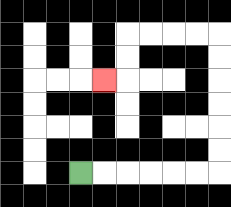{'start': '[3, 7]', 'end': '[4, 3]', 'path_directions': 'R,R,R,R,R,R,U,U,U,U,U,U,L,L,L,L,D,D,L', 'path_coordinates': '[[3, 7], [4, 7], [5, 7], [6, 7], [7, 7], [8, 7], [9, 7], [9, 6], [9, 5], [9, 4], [9, 3], [9, 2], [9, 1], [8, 1], [7, 1], [6, 1], [5, 1], [5, 2], [5, 3], [4, 3]]'}